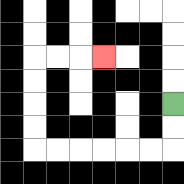{'start': '[7, 4]', 'end': '[4, 2]', 'path_directions': 'D,D,L,L,L,L,L,L,U,U,U,U,R,R,R', 'path_coordinates': '[[7, 4], [7, 5], [7, 6], [6, 6], [5, 6], [4, 6], [3, 6], [2, 6], [1, 6], [1, 5], [1, 4], [1, 3], [1, 2], [2, 2], [3, 2], [4, 2]]'}